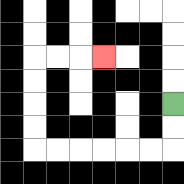{'start': '[7, 4]', 'end': '[4, 2]', 'path_directions': 'D,D,L,L,L,L,L,L,U,U,U,U,R,R,R', 'path_coordinates': '[[7, 4], [7, 5], [7, 6], [6, 6], [5, 6], [4, 6], [3, 6], [2, 6], [1, 6], [1, 5], [1, 4], [1, 3], [1, 2], [2, 2], [3, 2], [4, 2]]'}